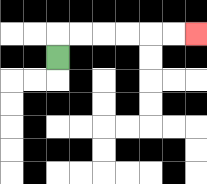{'start': '[2, 2]', 'end': '[8, 1]', 'path_directions': 'U,R,R,R,R,R,R', 'path_coordinates': '[[2, 2], [2, 1], [3, 1], [4, 1], [5, 1], [6, 1], [7, 1], [8, 1]]'}